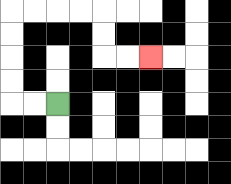{'start': '[2, 4]', 'end': '[6, 2]', 'path_directions': 'L,L,U,U,U,U,R,R,R,R,D,D,R,R', 'path_coordinates': '[[2, 4], [1, 4], [0, 4], [0, 3], [0, 2], [0, 1], [0, 0], [1, 0], [2, 0], [3, 0], [4, 0], [4, 1], [4, 2], [5, 2], [6, 2]]'}